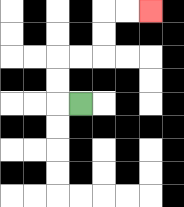{'start': '[3, 4]', 'end': '[6, 0]', 'path_directions': 'L,U,U,R,R,U,U,R,R', 'path_coordinates': '[[3, 4], [2, 4], [2, 3], [2, 2], [3, 2], [4, 2], [4, 1], [4, 0], [5, 0], [6, 0]]'}